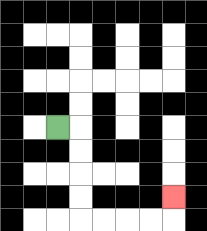{'start': '[2, 5]', 'end': '[7, 8]', 'path_directions': 'R,D,D,D,D,R,R,R,R,U', 'path_coordinates': '[[2, 5], [3, 5], [3, 6], [3, 7], [3, 8], [3, 9], [4, 9], [5, 9], [6, 9], [7, 9], [7, 8]]'}